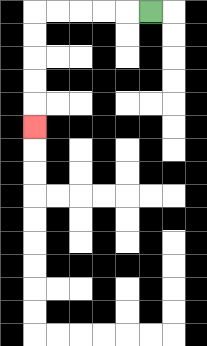{'start': '[6, 0]', 'end': '[1, 5]', 'path_directions': 'L,L,L,L,L,D,D,D,D,D', 'path_coordinates': '[[6, 0], [5, 0], [4, 0], [3, 0], [2, 0], [1, 0], [1, 1], [1, 2], [1, 3], [1, 4], [1, 5]]'}